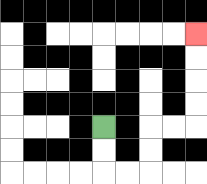{'start': '[4, 5]', 'end': '[8, 1]', 'path_directions': 'D,D,R,R,U,U,R,R,U,U,U,U', 'path_coordinates': '[[4, 5], [4, 6], [4, 7], [5, 7], [6, 7], [6, 6], [6, 5], [7, 5], [8, 5], [8, 4], [8, 3], [8, 2], [8, 1]]'}